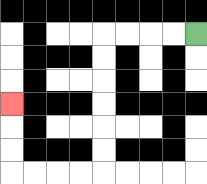{'start': '[8, 1]', 'end': '[0, 4]', 'path_directions': 'L,L,L,L,D,D,D,D,D,D,L,L,L,L,U,U,U', 'path_coordinates': '[[8, 1], [7, 1], [6, 1], [5, 1], [4, 1], [4, 2], [4, 3], [4, 4], [4, 5], [4, 6], [4, 7], [3, 7], [2, 7], [1, 7], [0, 7], [0, 6], [0, 5], [0, 4]]'}